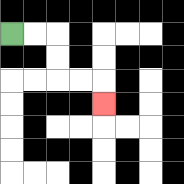{'start': '[0, 1]', 'end': '[4, 4]', 'path_directions': 'R,R,D,D,R,R,D', 'path_coordinates': '[[0, 1], [1, 1], [2, 1], [2, 2], [2, 3], [3, 3], [4, 3], [4, 4]]'}